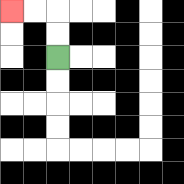{'start': '[2, 2]', 'end': '[0, 0]', 'path_directions': 'U,U,L,L', 'path_coordinates': '[[2, 2], [2, 1], [2, 0], [1, 0], [0, 0]]'}